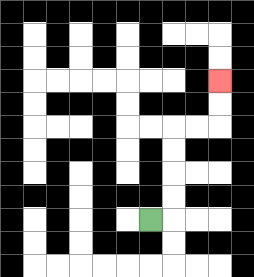{'start': '[6, 9]', 'end': '[9, 3]', 'path_directions': 'R,U,U,U,U,R,R,U,U', 'path_coordinates': '[[6, 9], [7, 9], [7, 8], [7, 7], [7, 6], [7, 5], [8, 5], [9, 5], [9, 4], [9, 3]]'}